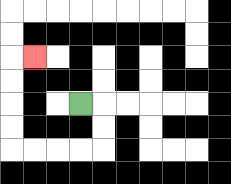{'start': '[3, 4]', 'end': '[1, 2]', 'path_directions': 'R,D,D,L,L,L,L,U,U,U,U,R', 'path_coordinates': '[[3, 4], [4, 4], [4, 5], [4, 6], [3, 6], [2, 6], [1, 6], [0, 6], [0, 5], [0, 4], [0, 3], [0, 2], [1, 2]]'}